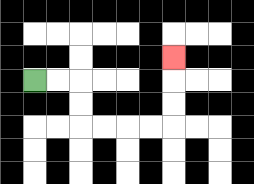{'start': '[1, 3]', 'end': '[7, 2]', 'path_directions': 'R,R,D,D,R,R,R,R,U,U,U', 'path_coordinates': '[[1, 3], [2, 3], [3, 3], [3, 4], [3, 5], [4, 5], [5, 5], [6, 5], [7, 5], [7, 4], [7, 3], [7, 2]]'}